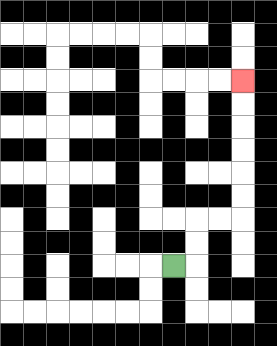{'start': '[7, 11]', 'end': '[10, 3]', 'path_directions': 'R,U,U,R,R,U,U,U,U,U,U', 'path_coordinates': '[[7, 11], [8, 11], [8, 10], [8, 9], [9, 9], [10, 9], [10, 8], [10, 7], [10, 6], [10, 5], [10, 4], [10, 3]]'}